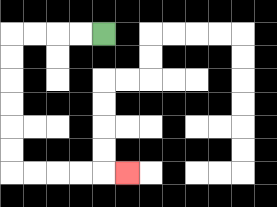{'start': '[4, 1]', 'end': '[5, 7]', 'path_directions': 'L,L,L,L,D,D,D,D,D,D,R,R,R,R,R', 'path_coordinates': '[[4, 1], [3, 1], [2, 1], [1, 1], [0, 1], [0, 2], [0, 3], [0, 4], [0, 5], [0, 6], [0, 7], [1, 7], [2, 7], [3, 7], [4, 7], [5, 7]]'}